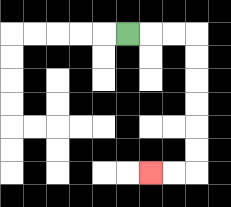{'start': '[5, 1]', 'end': '[6, 7]', 'path_directions': 'R,R,R,D,D,D,D,D,D,L,L', 'path_coordinates': '[[5, 1], [6, 1], [7, 1], [8, 1], [8, 2], [8, 3], [8, 4], [8, 5], [8, 6], [8, 7], [7, 7], [6, 7]]'}